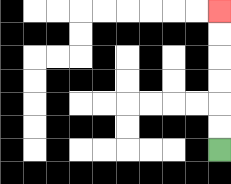{'start': '[9, 6]', 'end': '[9, 0]', 'path_directions': 'U,U,U,U,U,U', 'path_coordinates': '[[9, 6], [9, 5], [9, 4], [9, 3], [9, 2], [9, 1], [9, 0]]'}